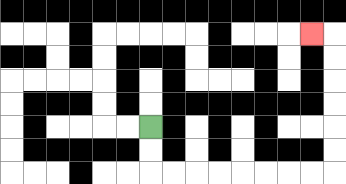{'start': '[6, 5]', 'end': '[13, 1]', 'path_directions': 'D,D,R,R,R,R,R,R,R,R,U,U,U,U,U,U,L', 'path_coordinates': '[[6, 5], [6, 6], [6, 7], [7, 7], [8, 7], [9, 7], [10, 7], [11, 7], [12, 7], [13, 7], [14, 7], [14, 6], [14, 5], [14, 4], [14, 3], [14, 2], [14, 1], [13, 1]]'}